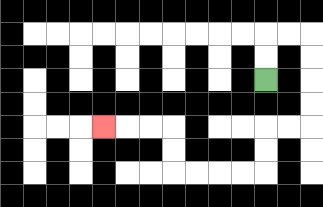{'start': '[11, 3]', 'end': '[4, 5]', 'path_directions': 'U,U,R,R,D,D,D,D,L,L,D,D,L,L,L,L,U,U,L,L,L', 'path_coordinates': '[[11, 3], [11, 2], [11, 1], [12, 1], [13, 1], [13, 2], [13, 3], [13, 4], [13, 5], [12, 5], [11, 5], [11, 6], [11, 7], [10, 7], [9, 7], [8, 7], [7, 7], [7, 6], [7, 5], [6, 5], [5, 5], [4, 5]]'}